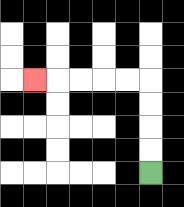{'start': '[6, 7]', 'end': '[1, 3]', 'path_directions': 'U,U,U,U,L,L,L,L,L', 'path_coordinates': '[[6, 7], [6, 6], [6, 5], [6, 4], [6, 3], [5, 3], [4, 3], [3, 3], [2, 3], [1, 3]]'}